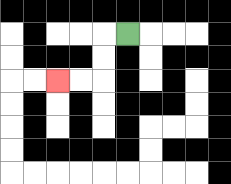{'start': '[5, 1]', 'end': '[2, 3]', 'path_directions': 'L,D,D,L,L', 'path_coordinates': '[[5, 1], [4, 1], [4, 2], [4, 3], [3, 3], [2, 3]]'}